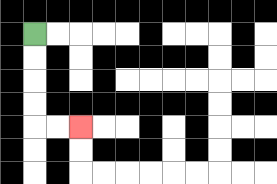{'start': '[1, 1]', 'end': '[3, 5]', 'path_directions': 'D,D,D,D,R,R', 'path_coordinates': '[[1, 1], [1, 2], [1, 3], [1, 4], [1, 5], [2, 5], [3, 5]]'}